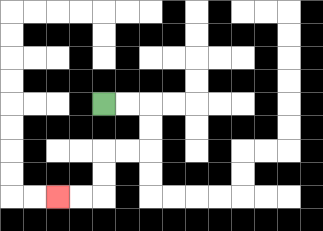{'start': '[4, 4]', 'end': '[2, 8]', 'path_directions': 'R,R,D,D,L,L,D,D,L,L', 'path_coordinates': '[[4, 4], [5, 4], [6, 4], [6, 5], [6, 6], [5, 6], [4, 6], [4, 7], [4, 8], [3, 8], [2, 8]]'}